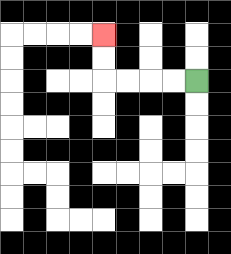{'start': '[8, 3]', 'end': '[4, 1]', 'path_directions': 'L,L,L,L,U,U', 'path_coordinates': '[[8, 3], [7, 3], [6, 3], [5, 3], [4, 3], [4, 2], [4, 1]]'}